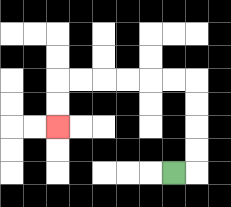{'start': '[7, 7]', 'end': '[2, 5]', 'path_directions': 'R,U,U,U,U,L,L,L,L,L,L,D,D', 'path_coordinates': '[[7, 7], [8, 7], [8, 6], [8, 5], [8, 4], [8, 3], [7, 3], [6, 3], [5, 3], [4, 3], [3, 3], [2, 3], [2, 4], [2, 5]]'}